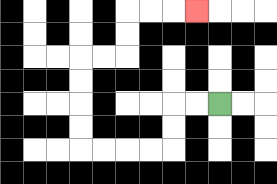{'start': '[9, 4]', 'end': '[8, 0]', 'path_directions': 'L,L,D,D,L,L,L,L,U,U,U,U,R,R,U,U,R,R,R', 'path_coordinates': '[[9, 4], [8, 4], [7, 4], [7, 5], [7, 6], [6, 6], [5, 6], [4, 6], [3, 6], [3, 5], [3, 4], [3, 3], [3, 2], [4, 2], [5, 2], [5, 1], [5, 0], [6, 0], [7, 0], [8, 0]]'}